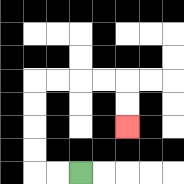{'start': '[3, 7]', 'end': '[5, 5]', 'path_directions': 'L,L,U,U,U,U,R,R,R,R,D,D', 'path_coordinates': '[[3, 7], [2, 7], [1, 7], [1, 6], [1, 5], [1, 4], [1, 3], [2, 3], [3, 3], [4, 3], [5, 3], [5, 4], [5, 5]]'}